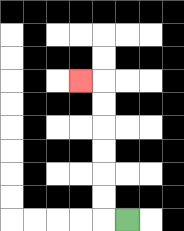{'start': '[5, 9]', 'end': '[3, 3]', 'path_directions': 'L,U,U,U,U,U,U,L', 'path_coordinates': '[[5, 9], [4, 9], [4, 8], [4, 7], [4, 6], [4, 5], [4, 4], [4, 3], [3, 3]]'}